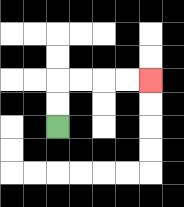{'start': '[2, 5]', 'end': '[6, 3]', 'path_directions': 'U,U,R,R,R,R', 'path_coordinates': '[[2, 5], [2, 4], [2, 3], [3, 3], [4, 3], [5, 3], [6, 3]]'}